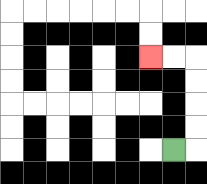{'start': '[7, 6]', 'end': '[6, 2]', 'path_directions': 'R,U,U,U,U,L,L', 'path_coordinates': '[[7, 6], [8, 6], [8, 5], [8, 4], [8, 3], [8, 2], [7, 2], [6, 2]]'}